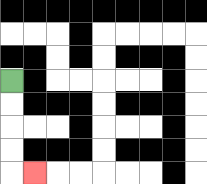{'start': '[0, 3]', 'end': '[1, 7]', 'path_directions': 'D,D,D,D,R', 'path_coordinates': '[[0, 3], [0, 4], [0, 5], [0, 6], [0, 7], [1, 7]]'}